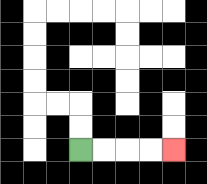{'start': '[3, 6]', 'end': '[7, 6]', 'path_directions': 'R,R,R,R', 'path_coordinates': '[[3, 6], [4, 6], [5, 6], [6, 6], [7, 6]]'}